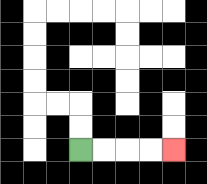{'start': '[3, 6]', 'end': '[7, 6]', 'path_directions': 'R,R,R,R', 'path_coordinates': '[[3, 6], [4, 6], [5, 6], [6, 6], [7, 6]]'}